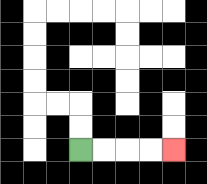{'start': '[3, 6]', 'end': '[7, 6]', 'path_directions': 'R,R,R,R', 'path_coordinates': '[[3, 6], [4, 6], [5, 6], [6, 6], [7, 6]]'}